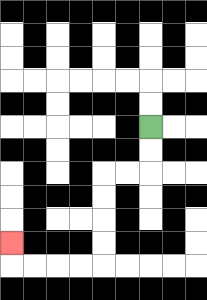{'start': '[6, 5]', 'end': '[0, 10]', 'path_directions': 'D,D,L,L,D,D,D,D,L,L,L,L,U', 'path_coordinates': '[[6, 5], [6, 6], [6, 7], [5, 7], [4, 7], [4, 8], [4, 9], [4, 10], [4, 11], [3, 11], [2, 11], [1, 11], [0, 11], [0, 10]]'}